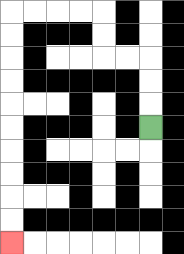{'start': '[6, 5]', 'end': '[0, 10]', 'path_directions': 'U,U,U,L,L,U,U,L,L,L,L,D,D,D,D,D,D,D,D,D,D', 'path_coordinates': '[[6, 5], [6, 4], [6, 3], [6, 2], [5, 2], [4, 2], [4, 1], [4, 0], [3, 0], [2, 0], [1, 0], [0, 0], [0, 1], [0, 2], [0, 3], [0, 4], [0, 5], [0, 6], [0, 7], [0, 8], [0, 9], [0, 10]]'}